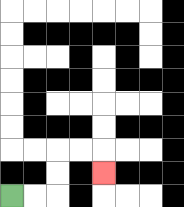{'start': '[0, 8]', 'end': '[4, 7]', 'path_directions': 'R,R,U,U,R,R,D', 'path_coordinates': '[[0, 8], [1, 8], [2, 8], [2, 7], [2, 6], [3, 6], [4, 6], [4, 7]]'}